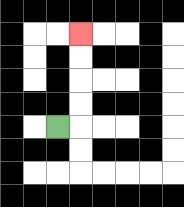{'start': '[2, 5]', 'end': '[3, 1]', 'path_directions': 'R,U,U,U,U', 'path_coordinates': '[[2, 5], [3, 5], [3, 4], [3, 3], [3, 2], [3, 1]]'}